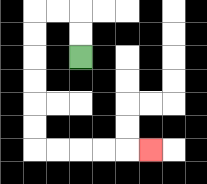{'start': '[3, 2]', 'end': '[6, 6]', 'path_directions': 'U,U,L,L,D,D,D,D,D,D,R,R,R,R,R', 'path_coordinates': '[[3, 2], [3, 1], [3, 0], [2, 0], [1, 0], [1, 1], [1, 2], [1, 3], [1, 4], [1, 5], [1, 6], [2, 6], [3, 6], [4, 6], [5, 6], [6, 6]]'}